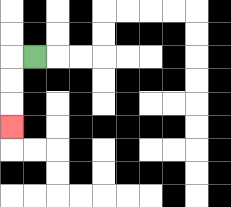{'start': '[1, 2]', 'end': '[0, 5]', 'path_directions': 'L,D,D,D', 'path_coordinates': '[[1, 2], [0, 2], [0, 3], [0, 4], [0, 5]]'}